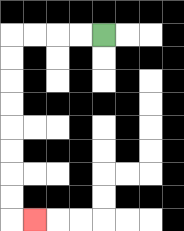{'start': '[4, 1]', 'end': '[1, 9]', 'path_directions': 'L,L,L,L,D,D,D,D,D,D,D,D,R', 'path_coordinates': '[[4, 1], [3, 1], [2, 1], [1, 1], [0, 1], [0, 2], [0, 3], [0, 4], [0, 5], [0, 6], [0, 7], [0, 8], [0, 9], [1, 9]]'}